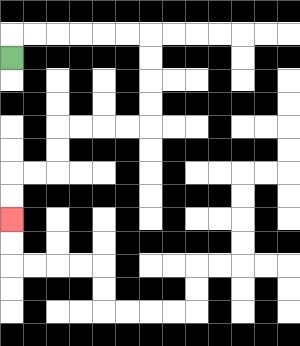{'start': '[0, 2]', 'end': '[0, 9]', 'path_directions': 'U,R,R,R,R,R,R,D,D,D,D,L,L,L,L,D,D,L,L,D,D', 'path_coordinates': '[[0, 2], [0, 1], [1, 1], [2, 1], [3, 1], [4, 1], [5, 1], [6, 1], [6, 2], [6, 3], [6, 4], [6, 5], [5, 5], [4, 5], [3, 5], [2, 5], [2, 6], [2, 7], [1, 7], [0, 7], [0, 8], [0, 9]]'}